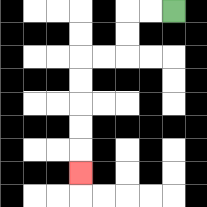{'start': '[7, 0]', 'end': '[3, 7]', 'path_directions': 'L,L,D,D,L,L,D,D,D,D,D', 'path_coordinates': '[[7, 0], [6, 0], [5, 0], [5, 1], [5, 2], [4, 2], [3, 2], [3, 3], [3, 4], [3, 5], [3, 6], [3, 7]]'}